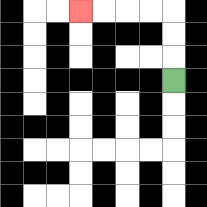{'start': '[7, 3]', 'end': '[3, 0]', 'path_directions': 'U,U,U,L,L,L,L', 'path_coordinates': '[[7, 3], [7, 2], [7, 1], [7, 0], [6, 0], [5, 0], [4, 0], [3, 0]]'}